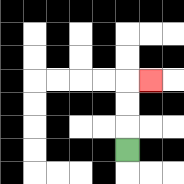{'start': '[5, 6]', 'end': '[6, 3]', 'path_directions': 'U,U,U,R', 'path_coordinates': '[[5, 6], [5, 5], [5, 4], [5, 3], [6, 3]]'}